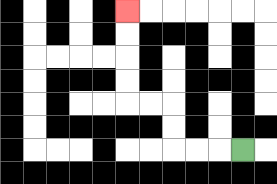{'start': '[10, 6]', 'end': '[5, 0]', 'path_directions': 'L,L,L,U,U,L,L,U,U,U,U', 'path_coordinates': '[[10, 6], [9, 6], [8, 6], [7, 6], [7, 5], [7, 4], [6, 4], [5, 4], [5, 3], [5, 2], [5, 1], [5, 0]]'}